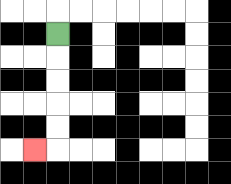{'start': '[2, 1]', 'end': '[1, 6]', 'path_directions': 'D,D,D,D,D,L', 'path_coordinates': '[[2, 1], [2, 2], [2, 3], [2, 4], [2, 5], [2, 6], [1, 6]]'}